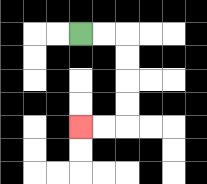{'start': '[3, 1]', 'end': '[3, 5]', 'path_directions': 'R,R,D,D,D,D,L,L', 'path_coordinates': '[[3, 1], [4, 1], [5, 1], [5, 2], [5, 3], [5, 4], [5, 5], [4, 5], [3, 5]]'}